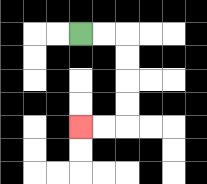{'start': '[3, 1]', 'end': '[3, 5]', 'path_directions': 'R,R,D,D,D,D,L,L', 'path_coordinates': '[[3, 1], [4, 1], [5, 1], [5, 2], [5, 3], [5, 4], [5, 5], [4, 5], [3, 5]]'}